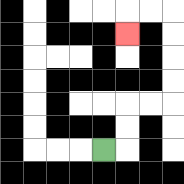{'start': '[4, 6]', 'end': '[5, 1]', 'path_directions': 'R,U,U,R,R,U,U,U,U,L,L,D', 'path_coordinates': '[[4, 6], [5, 6], [5, 5], [5, 4], [6, 4], [7, 4], [7, 3], [7, 2], [7, 1], [7, 0], [6, 0], [5, 0], [5, 1]]'}